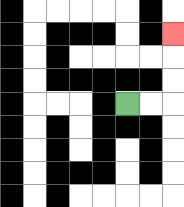{'start': '[5, 4]', 'end': '[7, 1]', 'path_directions': 'R,R,U,U,U', 'path_coordinates': '[[5, 4], [6, 4], [7, 4], [7, 3], [7, 2], [7, 1]]'}